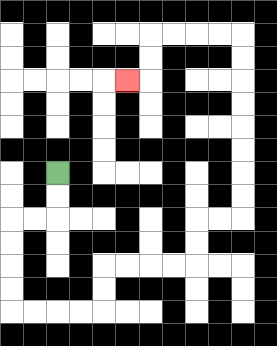{'start': '[2, 7]', 'end': '[5, 3]', 'path_directions': 'D,D,L,L,D,D,D,D,R,R,R,R,U,U,R,R,R,R,U,U,R,R,U,U,U,U,U,U,U,U,L,L,L,L,D,D,L', 'path_coordinates': '[[2, 7], [2, 8], [2, 9], [1, 9], [0, 9], [0, 10], [0, 11], [0, 12], [0, 13], [1, 13], [2, 13], [3, 13], [4, 13], [4, 12], [4, 11], [5, 11], [6, 11], [7, 11], [8, 11], [8, 10], [8, 9], [9, 9], [10, 9], [10, 8], [10, 7], [10, 6], [10, 5], [10, 4], [10, 3], [10, 2], [10, 1], [9, 1], [8, 1], [7, 1], [6, 1], [6, 2], [6, 3], [5, 3]]'}